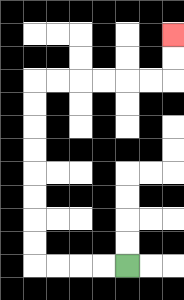{'start': '[5, 11]', 'end': '[7, 1]', 'path_directions': 'L,L,L,L,U,U,U,U,U,U,U,U,R,R,R,R,R,R,U,U', 'path_coordinates': '[[5, 11], [4, 11], [3, 11], [2, 11], [1, 11], [1, 10], [1, 9], [1, 8], [1, 7], [1, 6], [1, 5], [1, 4], [1, 3], [2, 3], [3, 3], [4, 3], [5, 3], [6, 3], [7, 3], [7, 2], [7, 1]]'}